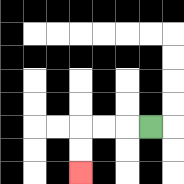{'start': '[6, 5]', 'end': '[3, 7]', 'path_directions': 'L,L,L,D,D', 'path_coordinates': '[[6, 5], [5, 5], [4, 5], [3, 5], [3, 6], [3, 7]]'}